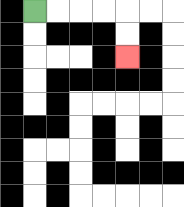{'start': '[1, 0]', 'end': '[5, 2]', 'path_directions': 'R,R,R,R,D,D', 'path_coordinates': '[[1, 0], [2, 0], [3, 0], [4, 0], [5, 0], [5, 1], [5, 2]]'}